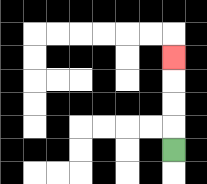{'start': '[7, 6]', 'end': '[7, 2]', 'path_directions': 'U,U,U,U', 'path_coordinates': '[[7, 6], [7, 5], [7, 4], [7, 3], [7, 2]]'}